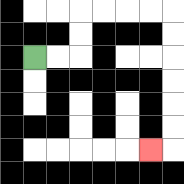{'start': '[1, 2]', 'end': '[6, 6]', 'path_directions': 'R,R,U,U,R,R,R,R,D,D,D,D,D,D,L', 'path_coordinates': '[[1, 2], [2, 2], [3, 2], [3, 1], [3, 0], [4, 0], [5, 0], [6, 0], [7, 0], [7, 1], [7, 2], [7, 3], [7, 4], [7, 5], [7, 6], [6, 6]]'}